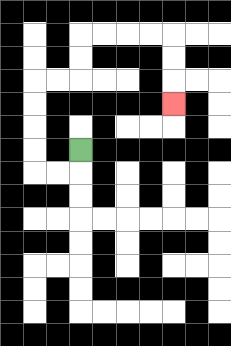{'start': '[3, 6]', 'end': '[7, 4]', 'path_directions': 'D,L,L,U,U,U,U,R,R,U,U,R,R,R,R,D,D,D', 'path_coordinates': '[[3, 6], [3, 7], [2, 7], [1, 7], [1, 6], [1, 5], [1, 4], [1, 3], [2, 3], [3, 3], [3, 2], [3, 1], [4, 1], [5, 1], [6, 1], [7, 1], [7, 2], [7, 3], [7, 4]]'}